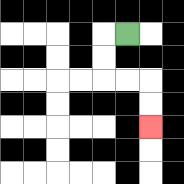{'start': '[5, 1]', 'end': '[6, 5]', 'path_directions': 'L,D,D,R,R,D,D', 'path_coordinates': '[[5, 1], [4, 1], [4, 2], [4, 3], [5, 3], [6, 3], [6, 4], [6, 5]]'}